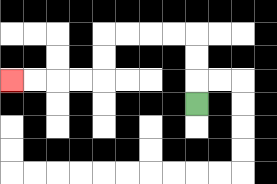{'start': '[8, 4]', 'end': '[0, 3]', 'path_directions': 'U,U,U,L,L,L,L,D,D,L,L,L,L', 'path_coordinates': '[[8, 4], [8, 3], [8, 2], [8, 1], [7, 1], [6, 1], [5, 1], [4, 1], [4, 2], [4, 3], [3, 3], [2, 3], [1, 3], [0, 3]]'}